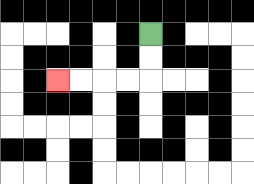{'start': '[6, 1]', 'end': '[2, 3]', 'path_directions': 'D,D,L,L,L,L', 'path_coordinates': '[[6, 1], [6, 2], [6, 3], [5, 3], [4, 3], [3, 3], [2, 3]]'}